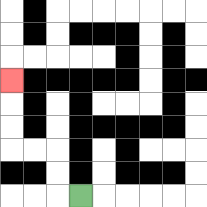{'start': '[3, 8]', 'end': '[0, 3]', 'path_directions': 'L,U,U,L,L,U,U,U', 'path_coordinates': '[[3, 8], [2, 8], [2, 7], [2, 6], [1, 6], [0, 6], [0, 5], [0, 4], [0, 3]]'}